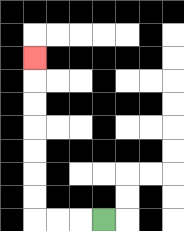{'start': '[4, 9]', 'end': '[1, 2]', 'path_directions': 'L,L,L,U,U,U,U,U,U,U', 'path_coordinates': '[[4, 9], [3, 9], [2, 9], [1, 9], [1, 8], [1, 7], [1, 6], [1, 5], [1, 4], [1, 3], [1, 2]]'}